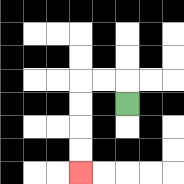{'start': '[5, 4]', 'end': '[3, 7]', 'path_directions': 'U,L,L,D,D,D,D', 'path_coordinates': '[[5, 4], [5, 3], [4, 3], [3, 3], [3, 4], [3, 5], [3, 6], [3, 7]]'}